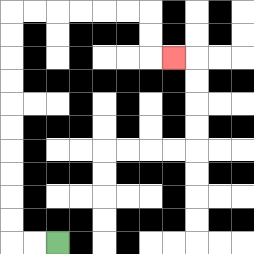{'start': '[2, 10]', 'end': '[7, 2]', 'path_directions': 'L,L,U,U,U,U,U,U,U,U,U,U,R,R,R,R,R,R,D,D,R', 'path_coordinates': '[[2, 10], [1, 10], [0, 10], [0, 9], [0, 8], [0, 7], [0, 6], [0, 5], [0, 4], [0, 3], [0, 2], [0, 1], [0, 0], [1, 0], [2, 0], [3, 0], [4, 0], [5, 0], [6, 0], [6, 1], [6, 2], [7, 2]]'}